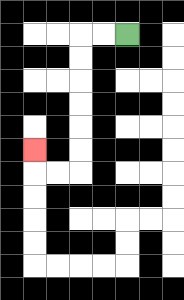{'start': '[5, 1]', 'end': '[1, 6]', 'path_directions': 'L,L,D,D,D,D,D,D,L,L,U', 'path_coordinates': '[[5, 1], [4, 1], [3, 1], [3, 2], [3, 3], [3, 4], [3, 5], [3, 6], [3, 7], [2, 7], [1, 7], [1, 6]]'}